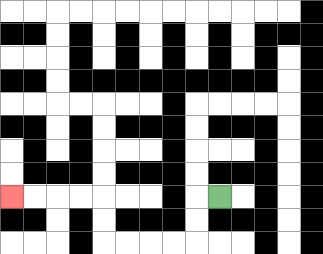{'start': '[9, 8]', 'end': '[0, 8]', 'path_directions': 'L,D,D,L,L,L,L,U,U,L,L,L,L', 'path_coordinates': '[[9, 8], [8, 8], [8, 9], [8, 10], [7, 10], [6, 10], [5, 10], [4, 10], [4, 9], [4, 8], [3, 8], [2, 8], [1, 8], [0, 8]]'}